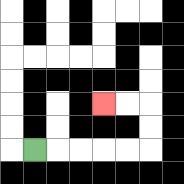{'start': '[1, 6]', 'end': '[4, 4]', 'path_directions': 'R,R,R,R,R,U,U,L,L', 'path_coordinates': '[[1, 6], [2, 6], [3, 6], [4, 6], [5, 6], [6, 6], [6, 5], [6, 4], [5, 4], [4, 4]]'}